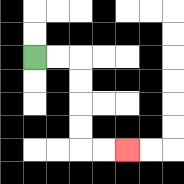{'start': '[1, 2]', 'end': '[5, 6]', 'path_directions': 'R,R,D,D,D,D,R,R', 'path_coordinates': '[[1, 2], [2, 2], [3, 2], [3, 3], [3, 4], [3, 5], [3, 6], [4, 6], [5, 6]]'}